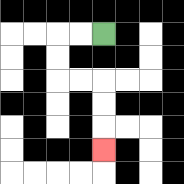{'start': '[4, 1]', 'end': '[4, 6]', 'path_directions': 'L,L,D,D,R,R,D,D,D', 'path_coordinates': '[[4, 1], [3, 1], [2, 1], [2, 2], [2, 3], [3, 3], [4, 3], [4, 4], [4, 5], [4, 6]]'}